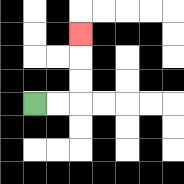{'start': '[1, 4]', 'end': '[3, 1]', 'path_directions': 'R,R,U,U,U', 'path_coordinates': '[[1, 4], [2, 4], [3, 4], [3, 3], [3, 2], [3, 1]]'}